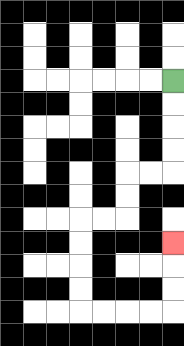{'start': '[7, 3]', 'end': '[7, 10]', 'path_directions': 'D,D,D,D,L,L,D,D,L,L,D,D,D,D,R,R,R,R,U,U,U', 'path_coordinates': '[[7, 3], [7, 4], [7, 5], [7, 6], [7, 7], [6, 7], [5, 7], [5, 8], [5, 9], [4, 9], [3, 9], [3, 10], [3, 11], [3, 12], [3, 13], [4, 13], [5, 13], [6, 13], [7, 13], [7, 12], [7, 11], [7, 10]]'}